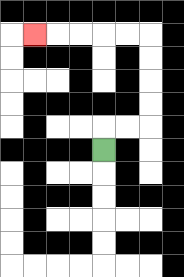{'start': '[4, 6]', 'end': '[1, 1]', 'path_directions': 'U,R,R,U,U,U,U,L,L,L,L,L', 'path_coordinates': '[[4, 6], [4, 5], [5, 5], [6, 5], [6, 4], [6, 3], [6, 2], [6, 1], [5, 1], [4, 1], [3, 1], [2, 1], [1, 1]]'}